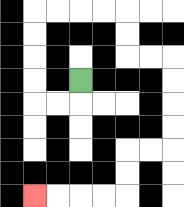{'start': '[3, 3]', 'end': '[1, 8]', 'path_directions': 'D,L,L,U,U,U,U,R,R,R,R,D,D,R,R,D,D,D,D,L,L,D,D,L,L,L,L', 'path_coordinates': '[[3, 3], [3, 4], [2, 4], [1, 4], [1, 3], [1, 2], [1, 1], [1, 0], [2, 0], [3, 0], [4, 0], [5, 0], [5, 1], [5, 2], [6, 2], [7, 2], [7, 3], [7, 4], [7, 5], [7, 6], [6, 6], [5, 6], [5, 7], [5, 8], [4, 8], [3, 8], [2, 8], [1, 8]]'}